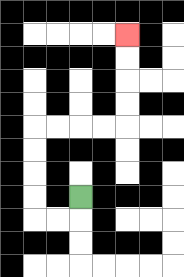{'start': '[3, 8]', 'end': '[5, 1]', 'path_directions': 'D,L,L,U,U,U,U,R,R,R,R,U,U,U,U', 'path_coordinates': '[[3, 8], [3, 9], [2, 9], [1, 9], [1, 8], [1, 7], [1, 6], [1, 5], [2, 5], [3, 5], [4, 5], [5, 5], [5, 4], [5, 3], [5, 2], [5, 1]]'}